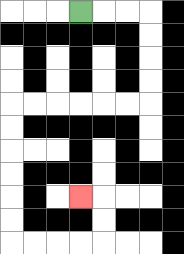{'start': '[3, 0]', 'end': '[3, 8]', 'path_directions': 'R,R,R,D,D,D,D,L,L,L,L,L,L,D,D,D,D,D,D,R,R,R,R,U,U,L', 'path_coordinates': '[[3, 0], [4, 0], [5, 0], [6, 0], [6, 1], [6, 2], [6, 3], [6, 4], [5, 4], [4, 4], [3, 4], [2, 4], [1, 4], [0, 4], [0, 5], [0, 6], [0, 7], [0, 8], [0, 9], [0, 10], [1, 10], [2, 10], [3, 10], [4, 10], [4, 9], [4, 8], [3, 8]]'}